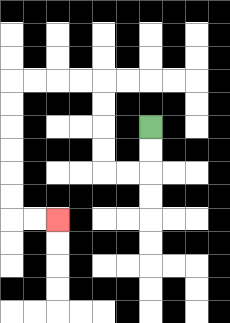{'start': '[6, 5]', 'end': '[2, 9]', 'path_directions': 'D,D,L,L,U,U,U,U,L,L,L,L,D,D,D,D,D,D,R,R', 'path_coordinates': '[[6, 5], [6, 6], [6, 7], [5, 7], [4, 7], [4, 6], [4, 5], [4, 4], [4, 3], [3, 3], [2, 3], [1, 3], [0, 3], [0, 4], [0, 5], [0, 6], [0, 7], [0, 8], [0, 9], [1, 9], [2, 9]]'}